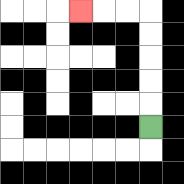{'start': '[6, 5]', 'end': '[3, 0]', 'path_directions': 'U,U,U,U,U,L,L,L', 'path_coordinates': '[[6, 5], [6, 4], [6, 3], [6, 2], [6, 1], [6, 0], [5, 0], [4, 0], [3, 0]]'}